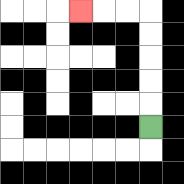{'start': '[6, 5]', 'end': '[3, 0]', 'path_directions': 'U,U,U,U,U,L,L,L', 'path_coordinates': '[[6, 5], [6, 4], [6, 3], [6, 2], [6, 1], [6, 0], [5, 0], [4, 0], [3, 0]]'}